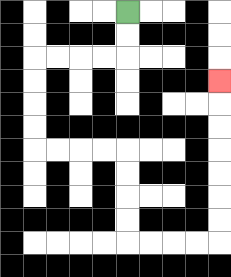{'start': '[5, 0]', 'end': '[9, 3]', 'path_directions': 'D,D,L,L,L,L,D,D,D,D,R,R,R,R,D,D,D,D,R,R,R,R,U,U,U,U,U,U,U', 'path_coordinates': '[[5, 0], [5, 1], [5, 2], [4, 2], [3, 2], [2, 2], [1, 2], [1, 3], [1, 4], [1, 5], [1, 6], [2, 6], [3, 6], [4, 6], [5, 6], [5, 7], [5, 8], [5, 9], [5, 10], [6, 10], [7, 10], [8, 10], [9, 10], [9, 9], [9, 8], [9, 7], [9, 6], [9, 5], [9, 4], [9, 3]]'}